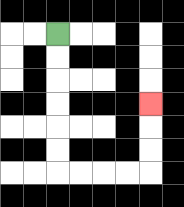{'start': '[2, 1]', 'end': '[6, 4]', 'path_directions': 'D,D,D,D,D,D,R,R,R,R,U,U,U', 'path_coordinates': '[[2, 1], [2, 2], [2, 3], [2, 4], [2, 5], [2, 6], [2, 7], [3, 7], [4, 7], [5, 7], [6, 7], [6, 6], [6, 5], [6, 4]]'}